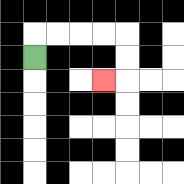{'start': '[1, 2]', 'end': '[4, 3]', 'path_directions': 'U,R,R,R,R,D,D,L', 'path_coordinates': '[[1, 2], [1, 1], [2, 1], [3, 1], [4, 1], [5, 1], [5, 2], [5, 3], [4, 3]]'}